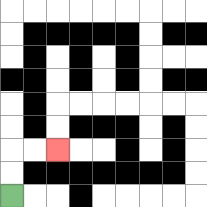{'start': '[0, 8]', 'end': '[2, 6]', 'path_directions': 'U,U,R,R', 'path_coordinates': '[[0, 8], [0, 7], [0, 6], [1, 6], [2, 6]]'}